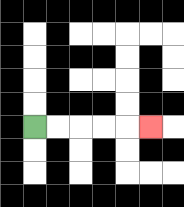{'start': '[1, 5]', 'end': '[6, 5]', 'path_directions': 'R,R,R,R,R', 'path_coordinates': '[[1, 5], [2, 5], [3, 5], [4, 5], [5, 5], [6, 5]]'}